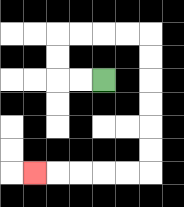{'start': '[4, 3]', 'end': '[1, 7]', 'path_directions': 'L,L,U,U,R,R,R,R,D,D,D,D,D,D,L,L,L,L,L', 'path_coordinates': '[[4, 3], [3, 3], [2, 3], [2, 2], [2, 1], [3, 1], [4, 1], [5, 1], [6, 1], [6, 2], [6, 3], [6, 4], [6, 5], [6, 6], [6, 7], [5, 7], [4, 7], [3, 7], [2, 7], [1, 7]]'}